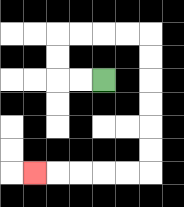{'start': '[4, 3]', 'end': '[1, 7]', 'path_directions': 'L,L,U,U,R,R,R,R,D,D,D,D,D,D,L,L,L,L,L', 'path_coordinates': '[[4, 3], [3, 3], [2, 3], [2, 2], [2, 1], [3, 1], [4, 1], [5, 1], [6, 1], [6, 2], [6, 3], [6, 4], [6, 5], [6, 6], [6, 7], [5, 7], [4, 7], [3, 7], [2, 7], [1, 7]]'}